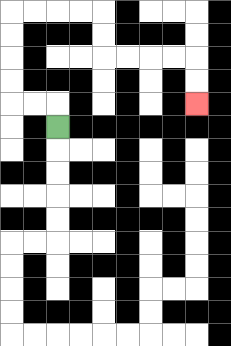{'start': '[2, 5]', 'end': '[8, 4]', 'path_directions': 'U,L,L,U,U,U,U,R,R,R,R,D,D,R,R,R,R,D,D', 'path_coordinates': '[[2, 5], [2, 4], [1, 4], [0, 4], [0, 3], [0, 2], [0, 1], [0, 0], [1, 0], [2, 0], [3, 0], [4, 0], [4, 1], [4, 2], [5, 2], [6, 2], [7, 2], [8, 2], [8, 3], [8, 4]]'}